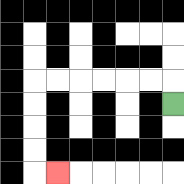{'start': '[7, 4]', 'end': '[2, 7]', 'path_directions': 'U,L,L,L,L,L,L,D,D,D,D,R', 'path_coordinates': '[[7, 4], [7, 3], [6, 3], [5, 3], [4, 3], [3, 3], [2, 3], [1, 3], [1, 4], [1, 5], [1, 6], [1, 7], [2, 7]]'}